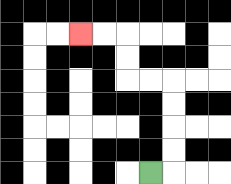{'start': '[6, 7]', 'end': '[3, 1]', 'path_directions': 'R,U,U,U,U,L,L,U,U,L,L', 'path_coordinates': '[[6, 7], [7, 7], [7, 6], [7, 5], [7, 4], [7, 3], [6, 3], [5, 3], [5, 2], [5, 1], [4, 1], [3, 1]]'}